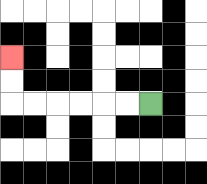{'start': '[6, 4]', 'end': '[0, 2]', 'path_directions': 'L,L,L,L,L,L,U,U', 'path_coordinates': '[[6, 4], [5, 4], [4, 4], [3, 4], [2, 4], [1, 4], [0, 4], [0, 3], [0, 2]]'}